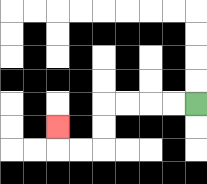{'start': '[8, 4]', 'end': '[2, 5]', 'path_directions': 'L,L,L,L,D,D,L,L,U', 'path_coordinates': '[[8, 4], [7, 4], [6, 4], [5, 4], [4, 4], [4, 5], [4, 6], [3, 6], [2, 6], [2, 5]]'}